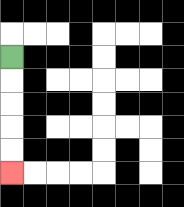{'start': '[0, 2]', 'end': '[0, 7]', 'path_directions': 'D,D,D,D,D', 'path_coordinates': '[[0, 2], [0, 3], [0, 4], [0, 5], [0, 6], [0, 7]]'}